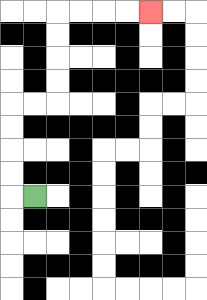{'start': '[1, 8]', 'end': '[6, 0]', 'path_directions': 'L,U,U,U,U,R,R,U,U,U,U,R,R,R,R', 'path_coordinates': '[[1, 8], [0, 8], [0, 7], [0, 6], [0, 5], [0, 4], [1, 4], [2, 4], [2, 3], [2, 2], [2, 1], [2, 0], [3, 0], [4, 0], [5, 0], [6, 0]]'}